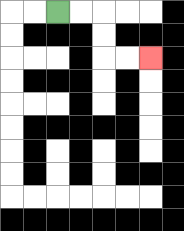{'start': '[2, 0]', 'end': '[6, 2]', 'path_directions': 'R,R,D,D,R,R', 'path_coordinates': '[[2, 0], [3, 0], [4, 0], [4, 1], [4, 2], [5, 2], [6, 2]]'}